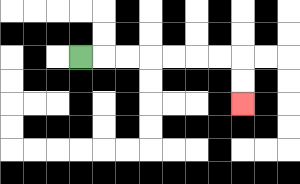{'start': '[3, 2]', 'end': '[10, 4]', 'path_directions': 'R,R,R,R,R,R,R,D,D', 'path_coordinates': '[[3, 2], [4, 2], [5, 2], [6, 2], [7, 2], [8, 2], [9, 2], [10, 2], [10, 3], [10, 4]]'}